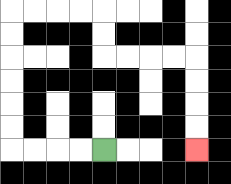{'start': '[4, 6]', 'end': '[8, 6]', 'path_directions': 'L,L,L,L,U,U,U,U,U,U,R,R,R,R,D,D,R,R,R,R,D,D,D,D', 'path_coordinates': '[[4, 6], [3, 6], [2, 6], [1, 6], [0, 6], [0, 5], [0, 4], [0, 3], [0, 2], [0, 1], [0, 0], [1, 0], [2, 0], [3, 0], [4, 0], [4, 1], [4, 2], [5, 2], [6, 2], [7, 2], [8, 2], [8, 3], [8, 4], [8, 5], [8, 6]]'}